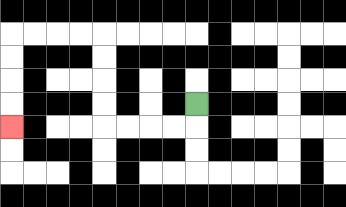{'start': '[8, 4]', 'end': '[0, 5]', 'path_directions': 'D,L,L,L,L,U,U,U,U,L,L,L,L,D,D,D,D', 'path_coordinates': '[[8, 4], [8, 5], [7, 5], [6, 5], [5, 5], [4, 5], [4, 4], [4, 3], [4, 2], [4, 1], [3, 1], [2, 1], [1, 1], [0, 1], [0, 2], [0, 3], [0, 4], [0, 5]]'}